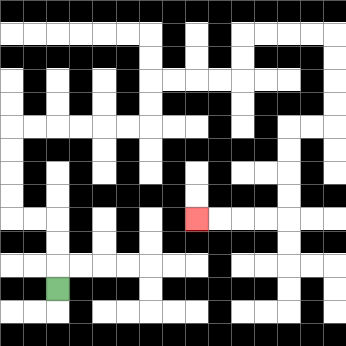{'start': '[2, 12]', 'end': '[8, 9]', 'path_directions': 'U,U,U,L,L,U,U,U,U,R,R,R,R,R,R,U,U,R,R,R,R,U,U,R,R,R,R,D,D,D,D,L,L,D,D,D,D,L,L,L,L', 'path_coordinates': '[[2, 12], [2, 11], [2, 10], [2, 9], [1, 9], [0, 9], [0, 8], [0, 7], [0, 6], [0, 5], [1, 5], [2, 5], [3, 5], [4, 5], [5, 5], [6, 5], [6, 4], [6, 3], [7, 3], [8, 3], [9, 3], [10, 3], [10, 2], [10, 1], [11, 1], [12, 1], [13, 1], [14, 1], [14, 2], [14, 3], [14, 4], [14, 5], [13, 5], [12, 5], [12, 6], [12, 7], [12, 8], [12, 9], [11, 9], [10, 9], [9, 9], [8, 9]]'}